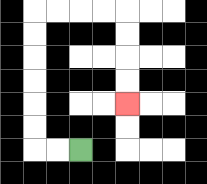{'start': '[3, 6]', 'end': '[5, 4]', 'path_directions': 'L,L,U,U,U,U,U,U,R,R,R,R,D,D,D,D', 'path_coordinates': '[[3, 6], [2, 6], [1, 6], [1, 5], [1, 4], [1, 3], [1, 2], [1, 1], [1, 0], [2, 0], [3, 0], [4, 0], [5, 0], [5, 1], [5, 2], [5, 3], [5, 4]]'}